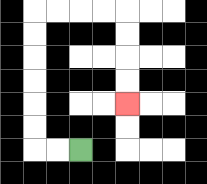{'start': '[3, 6]', 'end': '[5, 4]', 'path_directions': 'L,L,U,U,U,U,U,U,R,R,R,R,D,D,D,D', 'path_coordinates': '[[3, 6], [2, 6], [1, 6], [1, 5], [1, 4], [1, 3], [1, 2], [1, 1], [1, 0], [2, 0], [3, 0], [4, 0], [5, 0], [5, 1], [5, 2], [5, 3], [5, 4]]'}